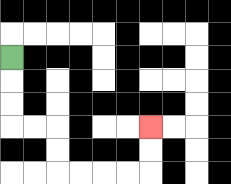{'start': '[0, 2]', 'end': '[6, 5]', 'path_directions': 'D,D,D,R,R,D,D,R,R,R,R,U,U', 'path_coordinates': '[[0, 2], [0, 3], [0, 4], [0, 5], [1, 5], [2, 5], [2, 6], [2, 7], [3, 7], [4, 7], [5, 7], [6, 7], [6, 6], [6, 5]]'}